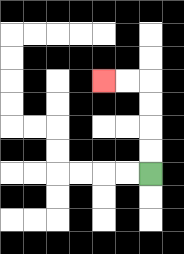{'start': '[6, 7]', 'end': '[4, 3]', 'path_directions': 'U,U,U,U,L,L', 'path_coordinates': '[[6, 7], [6, 6], [6, 5], [6, 4], [6, 3], [5, 3], [4, 3]]'}